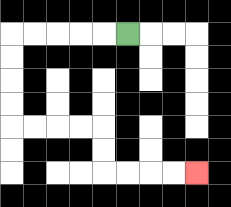{'start': '[5, 1]', 'end': '[8, 7]', 'path_directions': 'L,L,L,L,L,D,D,D,D,R,R,R,R,D,D,R,R,R,R', 'path_coordinates': '[[5, 1], [4, 1], [3, 1], [2, 1], [1, 1], [0, 1], [0, 2], [0, 3], [0, 4], [0, 5], [1, 5], [2, 5], [3, 5], [4, 5], [4, 6], [4, 7], [5, 7], [6, 7], [7, 7], [8, 7]]'}